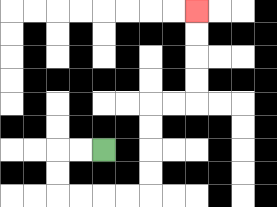{'start': '[4, 6]', 'end': '[8, 0]', 'path_directions': 'L,L,D,D,R,R,R,R,U,U,U,U,R,R,U,U,U,U', 'path_coordinates': '[[4, 6], [3, 6], [2, 6], [2, 7], [2, 8], [3, 8], [4, 8], [5, 8], [6, 8], [6, 7], [6, 6], [6, 5], [6, 4], [7, 4], [8, 4], [8, 3], [8, 2], [8, 1], [8, 0]]'}